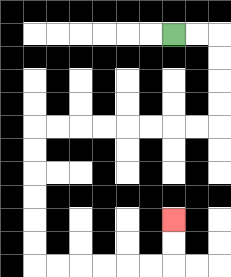{'start': '[7, 1]', 'end': '[7, 9]', 'path_directions': 'R,R,D,D,D,D,L,L,L,L,L,L,L,L,D,D,D,D,D,D,R,R,R,R,R,R,U,U', 'path_coordinates': '[[7, 1], [8, 1], [9, 1], [9, 2], [9, 3], [9, 4], [9, 5], [8, 5], [7, 5], [6, 5], [5, 5], [4, 5], [3, 5], [2, 5], [1, 5], [1, 6], [1, 7], [1, 8], [1, 9], [1, 10], [1, 11], [2, 11], [3, 11], [4, 11], [5, 11], [6, 11], [7, 11], [7, 10], [7, 9]]'}